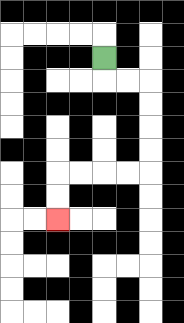{'start': '[4, 2]', 'end': '[2, 9]', 'path_directions': 'D,R,R,D,D,D,D,L,L,L,L,D,D', 'path_coordinates': '[[4, 2], [4, 3], [5, 3], [6, 3], [6, 4], [6, 5], [6, 6], [6, 7], [5, 7], [4, 7], [3, 7], [2, 7], [2, 8], [2, 9]]'}